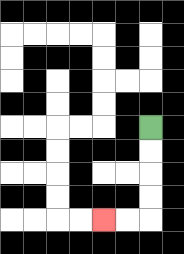{'start': '[6, 5]', 'end': '[4, 9]', 'path_directions': 'D,D,D,D,L,L', 'path_coordinates': '[[6, 5], [6, 6], [6, 7], [6, 8], [6, 9], [5, 9], [4, 9]]'}